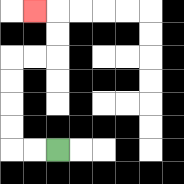{'start': '[2, 6]', 'end': '[1, 0]', 'path_directions': 'L,L,U,U,U,U,R,R,U,U,L', 'path_coordinates': '[[2, 6], [1, 6], [0, 6], [0, 5], [0, 4], [0, 3], [0, 2], [1, 2], [2, 2], [2, 1], [2, 0], [1, 0]]'}